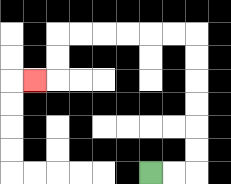{'start': '[6, 7]', 'end': '[1, 3]', 'path_directions': 'R,R,U,U,U,U,U,U,L,L,L,L,L,L,D,D,L', 'path_coordinates': '[[6, 7], [7, 7], [8, 7], [8, 6], [8, 5], [8, 4], [8, 3], [8, 2], [8, 1], [7, 1], [6, 1], [5, 1], [4, 1], [3, 1], [2, 1], [2, 2], [2, 3], [1, 3]]'}